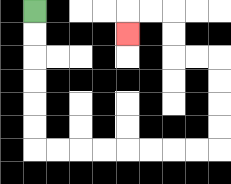{'start': '[1, 0]', 'end': '[5, 1]', 'path_directions': 'D,D,D,D,D,D,R,R,R,R,R,R,R,R,U,U,U,U,L,L,U,U,L,L,D', 'path_coordinates': '[[1, 0], [1, 1], [1, 2], [1, 3], [1, 4], [1, 5], [1, 6], [2, 6], [3, 6], [4, 6], [5, 6], [6, 6], [7, 6], [8, 6], [9, 6], [9, 5], [9, 4], [9, 3], [9, 2], [8, 2], [7, 2], [7, 1], [7, 0], [6, 0], [5, 0], [5, 1]]'}